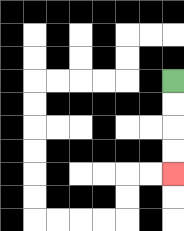{'start': '[7, 3]', 'end': '[7, 7]', 'path_directions': 'D,D,D,D', 'path_coordinates': '[[7, 3], [7, 4], [7, 5], [7, 6], [7, 7]]'}